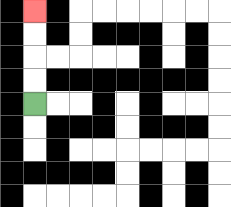{'start': '[1, 4]', 'end': '[1, 0]', 'path_directions': 'U,U,U,U', 'path_coordinates': '[[1, 4], [1, 3], [1, 2], [1, 1], [1, 0]]'}